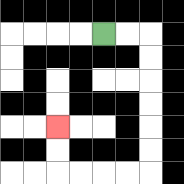{'start': '[4, 1]', 'end': '[2, 5]', 'path_directions': 'R,R,D,D,D,D,D,D,L,L,L,L,U,U', 'path_coordinates': '[[4, 1], [5, 1], [6, 1], [6, 2], [6, 3], [6, 4], [6, 5], [6, 6], [6, 7], [5, 7], [4, 7], [3, 7], [2, 7], [2, 6], [2, 5]]'}